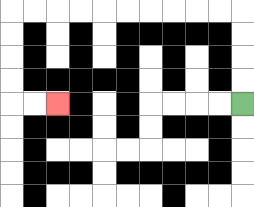{'start': '[10, 4]', 'end': '[2, 4]', 'path_directions': 'U,U,U,U,L,L,L,L,L,L,L,L,L,L,D,D,D,D,R,R', 'path_coordinates': '[[10, 4], [10, 3], [10, 2], [10, 1], [10, 0], [9, 0], [8, 0], [7, 0], [6, 0], [5, 0], [4, 0], [3, 0], [2, 0], [1, 0], [0, 0], [0, 1], [0, 2], [0, 3], [0, 4], [1, 4], [2, 4]]'}